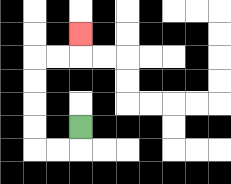{'start': '[3, 5]', 'end': '[3, 1]', 'path_directions': 'D,L,L,U,U,U,U,R,R,U', 'path_coordinates': '[[3, 5], [3, 6], [2, 6], [1, 6], [1, 5], [1, 4], [1, 3], [1, 2], [2, 2], [3, 2], [3, 1]]'}